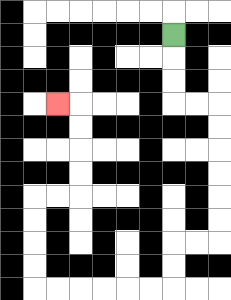{'start': '[7, 1]', 'end': '[2, 4]', 'path_directions': 'D,D,D,R,R,D,D,D,D,D,D,L,L,D,D,L,L,L,L,L,L,U,U,U,U,R,R,U,U,U,U,L', 'path_coordinates': '[[7, 1], [7, 2], [7, 3], [7, 4], [8, 4], [9, 4], [9, 5], [9, 6], [9, 7], [9, 8], [9, 9], [9, 10], [8, 10], [7, 10], [7, 11], [7, 12], [6, 12], [5, 12], [4, 12], [3, 12], [2, 12], [1, 12], [1, 11], [1, 10], [1, 9], [1, 8], [2, 8], [3, 8], [3, 7], [3, 6], [3, 5], [3, 4], [2, 4]]'}